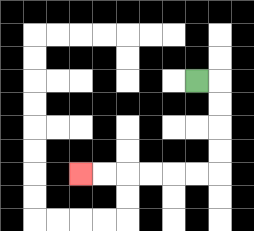{'start': '[8, 3]', 'end': '[3, 7]', 'path_directions': 'R,D,D,D,D,L,L,L,L,L,L', 'path_coordinates': '[[8, 3], [9, 3], [9, 4], [9, 5], [9, 6], [9, 7], [8, 7], [7, 7], [6, 7], [5, 7], [4, 7], [3, 7]]'}